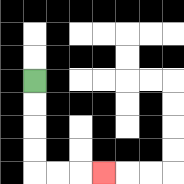{'start': '[1, 3]', 'end': '[4, 7]', 'path_directions': 'D,D,D,D,R,R,R', 'path_coordinates': '[[1, 3], [1, 4], [1, 5], [1, 6], [1, 7], [2, 7], [3, 7], [4, 7]]'}